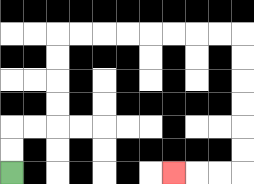{'start': '[0, 7]', 'end': '[7, 7]', 'path_directions': 'U,U,R,R,U,U,U,U,R,R,R,R,R,R,R,R,D,D,D,D,D,D,L,L,L', 'path_coordinates': '[[0, 7], [0, 6], [0, 5], [1, 5], [2, 5], [2, 4], [2, 3], [2, 2], [2, 1], [3, 1], [4, 1], [5, 1], [6, 1], [7, 1], [8, 1], [9, 1], [10, 1], [10, 2], [10, 3], [10, 4], [10, 5], [10, 6], [10, 7], [9, 7], [8, 7], [7, 7]]'}